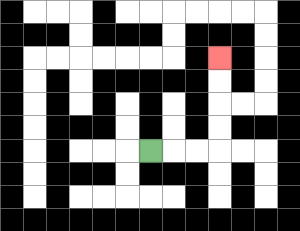{'start': '[6, 6]', 'end': '[9, 2]', 'path_directions': 'R,R,R,U,U,U,U', 'path_coordinates': '[[6, 6], [7, 6], [8, 6], [9, 6], [9, 5], [9, 4], [9, 3], [9, 2]]'}